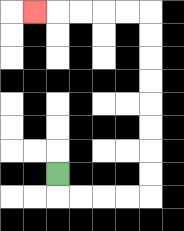{'start': '[2, 7]', 'end': '[1, 0]', 'path_directions': 'D,R,R,R,R,U,U,U,U,U,U,U,U,L,L,L,L,L', 'path_coordinates': '[[2, 7], [2, 8], [3, 8], [4, 8], [5, 8], [6, 8], [6, 7], [6, 6], [6, 5], [6, 4], [6, 3], [6, 2], [6, 1], [6, 0], [5, 0], [4, 0], [3, 0], [2, 0], [1, 0]]'}